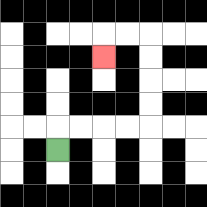{'start': '[2, 6]', 'end': '[4, 2]', 'path_directions': 'U,R,R,R,R,U,U,U,U,L,L,D', 'path_coordinates': '[[2, 6], [2, 5], [3, 5], [4, 5], [5, 5], [6, 5], [6, 4], [6, 3], [6, 2], [6, 1], [5, 1], [4, 1], [4, 2]]'}